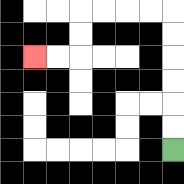{'start': '[7, 6]', 'end': '[1, 2]', 'path_directions': 'U,U,U,U,U,U,L,L,L,L,D,D,L,L', 'path_coordinates': '[[7, 6], [7, 5], [7, 4], [7, 3], [7, 2], [7, 1], [7, 0], [6, 0], [5, 0], [4, 0], [3, 0], [3, 1], [3, 2], [2, 2], [1, 2]]'}